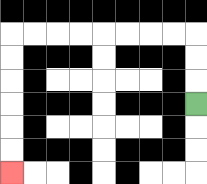{'start': '[8, 4]', 'end': '[0, 7]', 'path_directions': 'U,U,U,L,L,L,L,L,L,L,L,D,D,D,D,D,D', 'path_coordinates': '[[8, 4], [8, 3], [8, 2], [8, 1], [7, 1], [6, 1], [5, 1], [4, 1], [3, 1], [2, 1], [1, 1], [0, 1], [0, 2], [0, 3], [0, 4], [0, 5], [0, 6], [0, 7]]'}